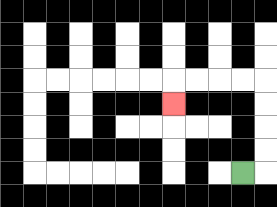{'start': '[10, 7]', 'end': '[7, 4]', 'path_directions': 'R,U,U,U,U,L,L,L,L,D', 'path_coordinates': '[[10, 7], [11, 7], [11, 6], [11, 5], [11, 4], [11, 3], [10, 3], [9, 3], [8, 3], [7, 3], [7, 4]]'}